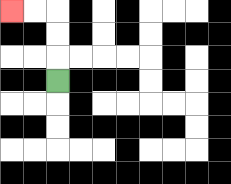{'start': '[2, 3]', 'end': '[0, 0]', 'path_directions': 'U,U,U,L,L', 'path_coordinates': '[[2, 3], [2, 2], [2, 1], [2, 0], [1, 0], [0, 0]]'}